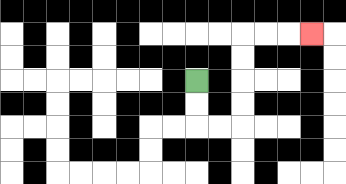{'start': '[8, 3]', 'end': '[13, 1]', 'path_directions': 'D,D,R,R,U,U,U,U,R,R,R', 'path_coordinates': '[[8, 3], [8, 4], [8, 5], [9, 5], [10, 5], [10, 4], [10, 3], [10, 2], [10, 1], [11, 1], [12, 1], [13, 1]]'}